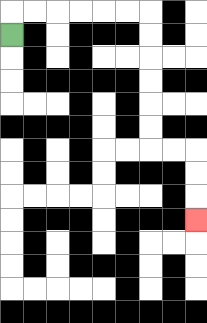{'start': '[0, 1]', 'end': '[8, 9]', 'path_directions': 'U,R,R,R,R,R,R,D,D,D,D,D,D,R,R,D,D,D', 'path_coordinates': '[[0, 1], [0, 0], [1, 0], [2, 0], [3, 0], [4, 0], [5, 0], [6, 0], [6, 1], [6, 2], [6, 3], [6, 4], [6, 5], [6, 6], [7, 6], [8, 6], [8, 7], [8, 8], [8, 9]]'}